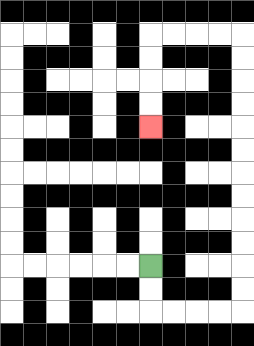{'start': '[6, 11]', 'end': '[6, 5]', 'path_directions': 'D,D,R,R,R,R,U,U,U,U,U,U,U,U,U,U,U,U,L,L,L,L,D,D,D,D', 'path_coordinates': '[[6, 11], [6, 12], [6, 13], [7, 13], [8, 13], [9, 13], [10, 13], [10, 12], [10, 11], [10, 10], [10, 9], [10, 8], [10, 7], [10, 6], [10, 5], [10, 4], [10, 3], [10, 2], [10, 1], [9, 1], [8, 1], [7, 1], [6, 1], [6, 2], [6, 3], [6, 4], [6, 5]]'}